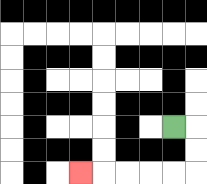{'start': '[7, 5]', 'end': '[3, 7]', 'path_directions': 'R,D,D,L,L,L,L,L', 'path_coordinates': '[[7, 5], [8, 5], [8, 6], [8, 7], [7, 7], [6, 7], [5, 7], [4, 7], [3, 7]]'}